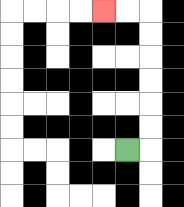{'start': '[5, 6]', 'end': '[4, 0]', 'path_directions': 'R,U,U,U,U,U,U,L,L', 'path_coordinates': '[[5, 6], [6, 6], [6, 5], [6, 4], [6, 3], [6, 2], [6, 1], [6, 0], [5, 0], [4, 0]]'}